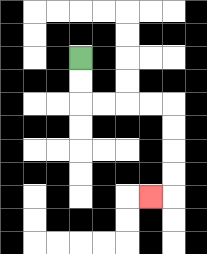{'start': '[3, 2]', 'end': '[6, 8]', 'path_directions': 'D,D,R,R,R,R,D,D,D,D,L', 'path_coordinates': '[[3, 2], [3, 3], [3, 4], [4, 4], [5, 4], [6, 4], [7, 4], [7, 5], [7, 6], [7, 7], [7, 8], [6, 8]]'}